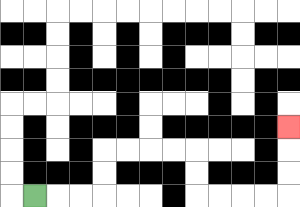{'start': '[1, 8]', 'end': '[12, 5]', 'path_directions': 'R,R,R,U,U,R,R,R,R,D,D,R,R,R,R,U,U,U', 'path_coordinates': '[[1, 8], [2, 8], [3, 8], [4, 8], [4, 7], [4, 6], [5, 6], [6, 6], [7, 6], [8, 6], [8, 7], [8, 8], [9, 8], [10, 8], [11, 8], [12, 8], [12, 7], [12, 6], [12, 5]]'}